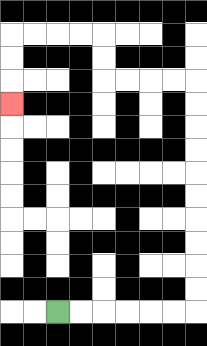{'start': '[2, 13]', 'end': '[0, 4]', 'path_directions': 'R,R,R,R,R,R,U,U,U,U,U,U,U,U,U,U,L,L,L,L,U,U,L,L,L,L,D,D,D', 'path_coordinates': '[[2, 13], [3, 13], [4, 13], [5, 13], [6, 13], [7, 13], [8, 13], [8, 12], [8, 11], [8, 10], [8, 9], [8, 8], [8, 7], [8, 6], [8, 5], [8, 4], [8, 3], [7, 3], [6, 3], [5, 3], [4, 3], [4, 2], [4, 1], [3, 1], [2, 1], [1, 1], [0, 1], [0, 2], [0, 3], [0, 4]]'}